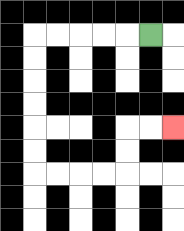{'start': '[6, 1]', 'end': '[7, 5]', 'path_directions': 'L,L,L,L,L,D,D,D,D,D,D,R,R,R,R,U,U,R,R', 'path_coordinates': '[[6, 1], [5, 1], [4, 1], [3, 1], [2, 1], [1, 1], [1, 2], [1, 3], [1, 4], [1, 5], [1, 6], [1, 7], [2, 7], [3, 7], [4, 7], [5, 7], [5, 6], [5, 5], [6, 5], [7, 5]]'}